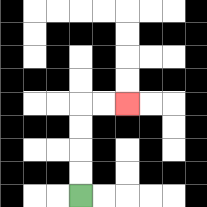{'start': '[3, 8]', 'end': '[5, 4]', 'path_directions': 'U,U,U,U,R,R', 'path_coordinates': '[[3, 8], [3, 7], [3, 6], [3, 5], [3, 4], [4, 4], [5, 4]]'}